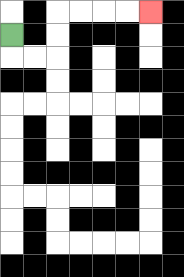{'start': '[0, 1]', 'end': '[6, 0]', 'path_directions': 'D,R,R,U,U,R,R,R,R', 'path_coordinates': '[[0, 1], [0, 2], [1, 2], [2, 2], [2, 1], [2, 0], [3, 0], [4, 0], [5, 0], [6, 0]]'}